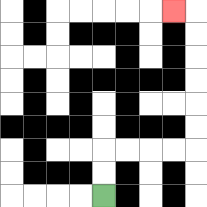{'start': '[4, 8]', 'end': '[7, 0]', 'path_directions': 'U,U,R,R,R,R,U,U,U,U,U,U,L', 'path_coordinates': '[[4, 8], [4, 7], [4, 6], [5, 6], [6, 6], [7, 6], [8, 6], [8, 5], [8, 4], [8, 3], [8, 2], [8, 1], [8, 0], [7, 0]]'}